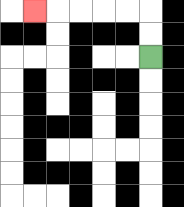{'start': '[6, 2]', 'end': '[1, 0]', 'path_directions': 'U,U,L,L,L,L,L', 'path_coordinates': '[[6, 2], [6, 1], [6, 0], [5, 0], [4, 0], [3, 0], [2, 0], [1, 0]]'}